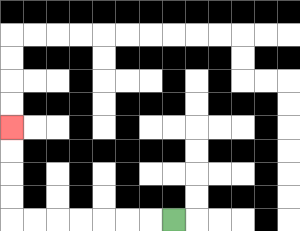{'start': '[7, 9]', 'end': '[0, 5]', 'path_directions': 'L,L,L,L,L,L,L,U,U,U,U', 'path_coordinates': '[[7, 9], [6, 9], [5, 9], [4, 9], [3, 9], [2, 9], [1, 9], [0, 9], [0, 8], [0, 7], [0, 6], [0, 5]]'}